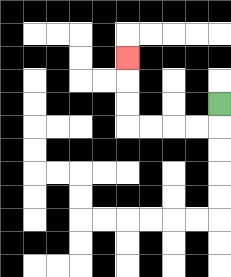{'start': '[9, 4]', 'end': '[5, 2]', 'path_directions': 'D,L,L,L,L,U,U,U', 'path_coordinates': '[[9, 4], [9, 5], [8, 5], [7, 5], [6, 5], [5, 5], [5, 4], [5, 3], [5, 2]]'}